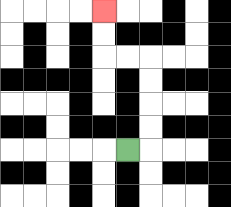{'start': '[5, 6]', 'end': '[4, 0]', 'path_directions': 'R,U,U,U,U,L,L,U,U', 'path_coordinates': '[[5, 6], [6, 6], [6, 5], [6, 4], [6, 3], [6, 2], [5, 2], [4, 2], [4, 1], [4, 0]]'}